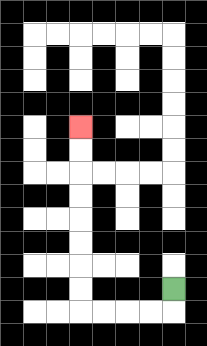{'start': '[7, 12]', 'end': '[3, 5]', 'path_directions': 'D,L,L,L,L,U,U,U,U,U,U,U,U', 'path_coordinates': '[[7, 12], [7, 13], [6, 13], [5, 13], [4, 13], [3, 13], [3, 12], [3, 11], [3, 10], [3, 9], [3, 8], [3, 7], [3, 6], [3, 5]]'}